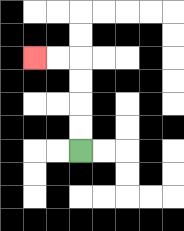{'start': '[3, 6]', 'end': '[1, 2]', 'path_directions': 'U,U,U,U,L,L', 'path_coordinates': '[[3, 6], [3, 5], [3, 4], [3, 3], [3, 2], [2, 2], [1, 2]]'}